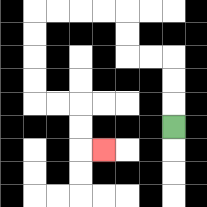{'start': '[7, 5]', 'end': '[4, 6]', 'path_directions': 'U,U,U,L,L,U,U,L,L,L,L,D,D,D,D,R,R,D,D,R', 'path_coordinates': '[[7, 5], [7, 4], [7, 3], [7, 2], [6, 2], [5, 2], [5, 1], [5, 0], [4, 0], [3, 0], [2, 0], [1, 0], [1, 1], [1, 2], [1, 3], [1, 4], [2, 4], [3, 4], [3, 5], [3, 6], [4, 6]]'}